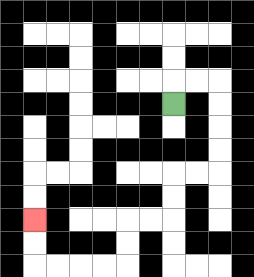{'start': '[7, 4]', 'end': '[1, 9]', 'path_directions': 'U,R,R,D,D,D,D,L,L,D,D,L,L,D,D,L,L,L,L,U,U', 'path_coordinates': '[[7, 4], [7, 3], [8, 3], [9, 3], [9, 4], [9, 5], [9, 6], [9, 7], [8, 7], [7, 7], [7, 8], [7, 9], [6, 9], [5, 9], [5, 10], [5, 11], [4, 11], [3, 11], [2, 11], [1, 11], [1, 10], [1, 9]]'}